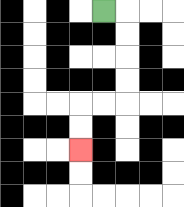{'start': '[4, 0]', 'end': '[3, 6]', 'path_directions': 'R,D,D,D,D,L,L,D,D', 'path_coordinates': '[[4, 0], [5, 0], [5, 1], [5, 2], [5, 3], [5, 4], [4, 4], [3, 4], [3, 5], [3, 6]]'}